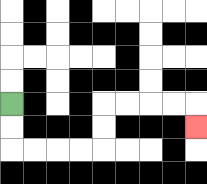{'start': '[0, 4]', 'end': '[8, 5]', 'path_directions': 'D,D,R,R,R,R,U,U,R,R,R,R,D', 'path_coordinates': '[[0, 4], [0, 5], [0, 6], [1, 6], [2, 6], [3, 6], [4, 6], [4, 5], [4, 4], [5, 4], [6, 4], [7, 4], [8, 4], [8, 5]]'}